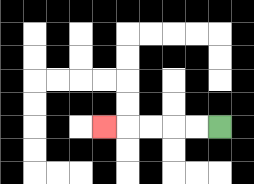{'start': '[9, 5]', 'end': '[4, 5]', 'path_directions': 'L,L,L,L,L', 'path_coordinates': '[[9, 5], [8, 5], [7, 5], [6, 5], [5, 5], [4, 5]]'}